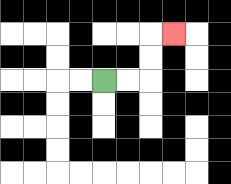{'start': '[4, 3]', 'end': '[7, 1]', 'path_directions': 'R,R,U,U,R', 'path_coordinates': '[[4, 3], [5, 3], [6, 3], [6, 2], [6, 1], [7, 1]]'}